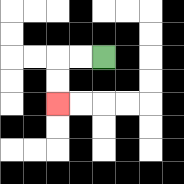{'start': '[4, 2]', 'end': '[2, 4]', 'path_directions': 'L,L,D,D', 'path_coordinates': '[[4, 2], [3, 2], [2, 2], [2, 3], [2, 4]]'}